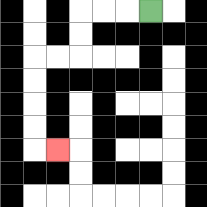{'start': '[6, 0]', 'end': '[2, 6]', 'path_directions': 'L,L,L,D,D,L,L,D,D,D,D,R', 'path_coordinates': '[[6, 0], [5, 0], [4, 0], [3, 0], [3, 1], [3, 2], [2, 2], [1, 2], [1, 3], [1, 4], [1, 5], [1, 6], [2, 6]]'}